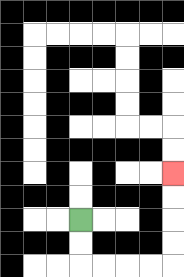{'start': '[3, 9]', 'end': '[7, 7]', 'path_directions': 'D,D,R,R,R,R,U,U,U,U', 'path_coordinates': '[[3, 9], [3, 10], [3, 11], [4, 11], [5, 11], [6, 11], [7, 11], [7, 10], [7, 9], [7, 8], [7, 7]]'}